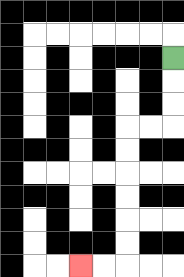{'start': '[7, 2]', 'end': '[3, 11]', 'path_directions': 'D,D,D,L,L,D,D,D,D,D,D,L,L', 'path_coordinates': '[[7, 2], [7, 3], [7, 4], [7, 5], [6, 5], [5, 5], [5, 6], [5, 7], [5, 8], [5, 9], [5, 10], [5, 11], [4, 11], [3, 11]]'}